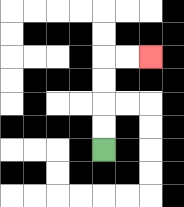{'start': '[4, 6]', 'end': '[6, 2]', 'path_directions': 'U,U,U,U,R,R', 'path_coordinates': '[[4, 6], [4, 5], [4, 4], [4, 3], [4, 2], [5, 2], [6, 2]]'}